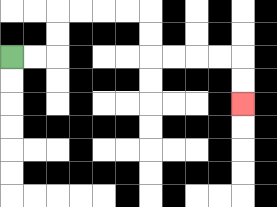{'start': '[0, 2]', 'end': '[10, 4]', 'path_directions': 'R,R,U,U,R,R,R,R,D,D,R,R,R,R,D,D', 'path_coordinates': '[[0, 2], [1, 2], [2, 2], [2, 1], [2, 0], [3, 0], [4, 0], [5, 0], [6, 0], [6, 1], [6, 2], [7, 2], [8, 2], [9, 2], [10, 2], [10, 3], [10, 4]]'}